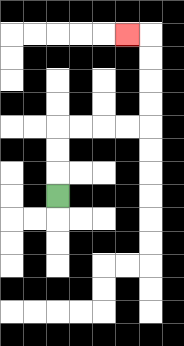{'start': '[2, 8]', 'end': '[5, 1]', 'path_directions': 'U,U,U,R,R,R,R,U,U,U,U,L', 'path_coordinates': '[[2, 8], [2, 7], [2, 6], [2, 5], [3, 5], [4, 5], [5, 5], [6, 5], [6, 4], [6, 3], [6, 2], [6, 1], [5, 1]]'}